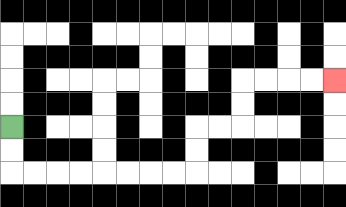{'start': '[0, 5]', 'end': '[14, 3]', 'path_directions': 'D,D,R,R,R,R,R,R,R,R,U,U,R,R,U,U,R,R,R,R', 'path_coordinates': '[[0, 5], [0, 6], [0, 7], [1, 7], [2, 7], [3, 7], [4, 7], [5, 7], [6, 7], [7, 7], [8, 7], [8, 6], [8, 5], [9, 5], [10, 5], [10, 4], [10, 3], [11, 3], [12, 3], [13, 3], [14, 3]]'}